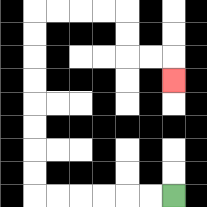{'start': '[7, 8]', 'end': '[7, 3]', 'path_directions': 'L,L,L,L,L,L,U,U,U,U,U,U,U,U,R,R,R,R,D,D,R,R,D', 'path_coordinates': '[[7, 8], [6, 8], [5, 8], [4, 8], [3, 8], [2, 8], [1, 8], [1, 7], [1, 6], [1, 5], [1, 4], [1, 3], [1, 2], [1, 1], [1, 0], [2, 0], [3, 0], [4, 0], [5, 0], [5, 1], [5, 2], [6, 2], [7, 2], [7, 3]]'}